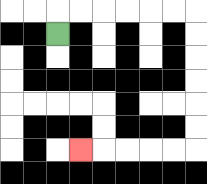{'start': '[2, 1]', 'end': '[3, 6]', 'path_directions': 'U,R,R,R,R,R,R,D,D,D,D,D,D,L,L,L,L,L', 'path_coordinates': '[[2, 1], [2, 0], [3, 0], [4, 0], [5, 0], [6, 0], [7, 0], [8, 0], [8, 1], [8, 2], [8, 3], [8, 4], [8, 5], [8, 6], [7, 6], [6, 6], [5, 6], [4, 6], [3, 6]]'}